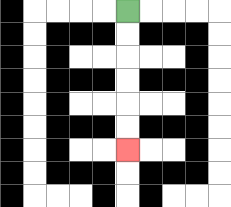{'start': '[5, 0]', 'end': '[5, 6]', 'path_directions': 'D,D,D,D,D,D', 'path_coordinates': '[[5, 0], [5, 1], [5, 2], [5, 3], [5, 4], [5, 5], [5, 6]]'}